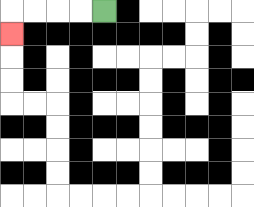{'start': '[4, 0]', 'end': '[0, 1]', 'path_directions': 'L,L,L,L,D', 'path_coordinates': '[[4, 0], [3, 0], [2, 0], [1, 0], [0, 0], [0, 1]]'}